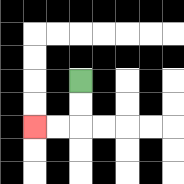{'start': '[3, 3]', 'end': '[1, 5]', 'path_directions': 'D,D,L,L', 'path_coordinates': '[[3, 3], [3, 4], [3, 5], [2, 5], [1, 5]]'}